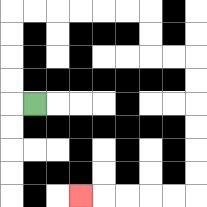{'start': '[1, 4]', 'end': '[3, 8]', 'path_directions': 'L,U,U,U,U,R,R,R,R,R,R,D,D,R,R,D,D,D,D,D,D,L,L,L,L,L', 'path_coordinates': '[[1, 4], [0, 4], [0, 3], [0, 2], [0, 1], [0, 0], [1, 0], [2, 0], [3, 0], [4, 0], [5, 0], [6, 0], [6, 1], [6, 2], [7, 2], [8, 2], [8, 3], [8, 4], [8, 5], [8, 6], [8, 7], [8, 8], [7, 8], [6, 8], [5, 8], [4, 8], [3, 8]]'}